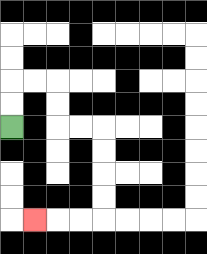{'start': '[0, 5]', 'end': '[1, 9]', 'path_directions': 'U,U,R,R,D,D,R,R,D,D,D,D,L,L,L', 'path_coordinates': '[[0, 5], [0, 4], [0, 3], [1, 3], [2, 3], [2, 4], [2, 5], [3, 5], [4, 5], [4, 6], [4, 7], [4, 8], [4, 9], [3, 9], [2, 9], [1, 9]]'}